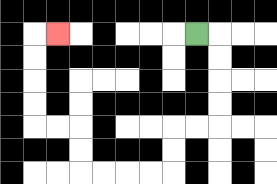{'start': '[8, 1]', 'end': '[2, 1]', 'path_directions': 'R,D,D,D,D,L,L,D,D,L,L,L,L,U,U,L,L,U,U,U,U,R', 'path_coordinates': '[[8, 1], [9, 1], [9, 2], [9, 3], [9, 4], [9, 5], [8, 5], [7, 5], [7, 6], [7, 7], [6, 7], [5, 7], [4, 7], [3, 7], [3, 6], [3, 5], [2, 5], [1, 5], [1, 4], [1, 3], [1, 2], [1, 1], [2, 1]]'}